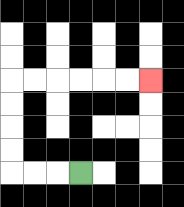{'start': '[3, 7]', 'end': '[6, 3]', 'path_directions': 'L,L,L,U,U,U,U,R,R,R,R,R,R', 'path_coordinates': '[[3, 7], [2, 7], [1, 7], [0, 7], [0, 6], [0, 5], [0, 4], [0, 3], [1, 3], [2, 3], [3, 3], [4, 3], [5, 3], [6, 3]]'}